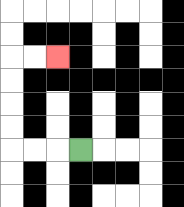{'start': '[3, 6]', 'end': '[2, 2]', 'path_directions': 'L,L,L,U,U,U,U,R,R', 'path_coordinates': '[[3, 6], [2, 6], [1, 6], [0, 6], [0, 5], [0, 4], [0, 3], [0, 2], [1, 2], [2, 2]]'}